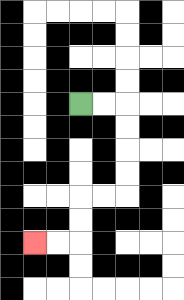{'start': '[3, 4]', 'end': '[1, 10]', 'path_directions': 'R,R,D,D,D,D,L,L,D,D,L,L', 'path_coordinates': '[[3, 4], [4, 4], [5, 4], [5, 5], [5, 6], [5, 7], [5, 8], [4, 8], [3, 8], [3, 9], [3, 10], [2, 10], [1, 10]]'}